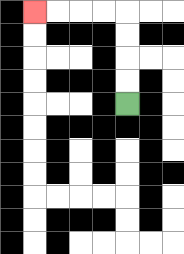{'start': '[5, 4]', 'end': '[1, 0]', 'path_directions': 'U,U,U,U,L,L,L,L', 'path_coordinates': '[[5, 4], [5, 3], [5, 2], [5, 1], [5, 0], [4, 0], [3, 0], [2, 0], [1, 0]]'}